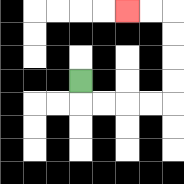{'start': '[3, 3]', 'end': '[5, 0]', 'path_directions': 'D,R,R,R,R,U,U,U,U,L,L', 'path_coordinates': '[[3, 3], [3, 4], [4, 4], [5, 4], [6, 4], [7, 4], [7, 3], [7, 2], [7, 1], [7, 0], [6, 0], [5, 0]]'}